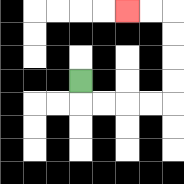{'start': '[3, 3]', 'end': '[5, 0]', 'path_directions': 'D,R,R,R,R,U,U,U,U,L,L', 'path_coordinates': '[[3, 3], [3, 4], [4, 4], [5, 4], [6, 4], [7, 4], [7, 3], [7, 2], [7, 1], [7, 0], [6, 0], [5, 0]]'}